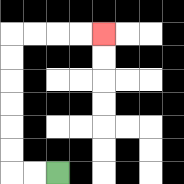{'start': '[2, 7]', 'end': '[4, 1]', 'path_directions': 'L,L,U,U,U,U,U,U,R,R,R,R', 'path_coordinates': '[[2, 7], [1, 7], [0, 7], [0, 6], [0, 5], [0, 4], [0, 3], [0, 2], [0, 1], [1, 1], [2, 1], [3, 1], [4, 1]]'}